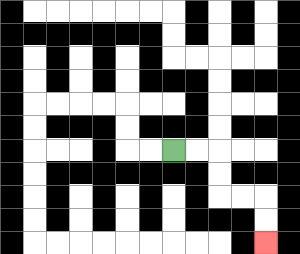{'start': '[7, 6]', 'end': '[11, 10]', 'path_directions': 'R,R,D,D,R,R,D,D', 'path_coordinates': '[[7, 6], [8, 6], [9, 6], [9, 7], [9, 8], [10, 8], [11, 8], [11, 9], [11, 10]]'}